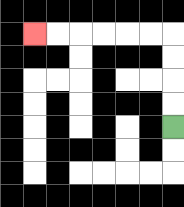{'start': '[7, 5]', 'end': '[1, 1]', 'path_directions': 'U,U,U,U,L,L,L,L,L,L', 'path_coordinates': '[[7, 5], [7, 4], [7, 3], [7, 2], [7, 1], [6, 1], [5, 1], [4, 1], [3, 1], [2, 1], [1, 1]]'}